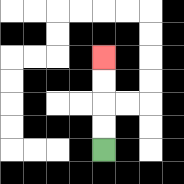{'start': '[4, 6]', 'end': '[4, 2]', 'path_directions': 'U,U,U,U', 'path_coordinates': '[[4, 6], [4, 5], [4, 4], [4, 3], [4, 2]]'}